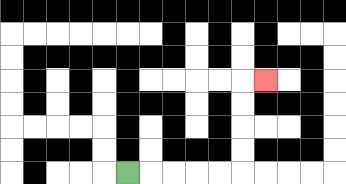{'start': '[5, 7]', 'end': '[11, 3]', 'path_directions': 'R,R,R,R,R,U,U,U,U,R', 'path_coordinates': '[[5, 7], [6, 7], [7, 7], [8, 7], [9, 7], [10, 7], [10, 6], [10, 5], [10, 4], [10, 3], [11, 3]]'}